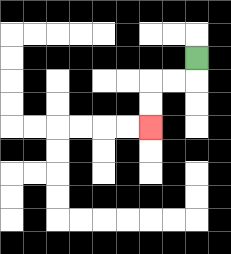{'start': '[8, 2]', 'end': '[6, 5]', 'path_directions': 'D,L,L,D,D', 'path_coordinates': '[[8, 2], [8, 3], [7, 3], [6, 3], [6, 4], [6, 5]]'}